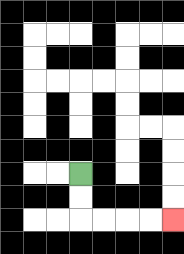{'start': '[3, 7]', 'end': '[7, 9]', 'path_directions': 'D,D,R,R,R,R', 'path_coordinates': '[[3, 7], [3, 8], [3, 9], [4, 9], [5, 9], [6, 9], [7, 9]]'}